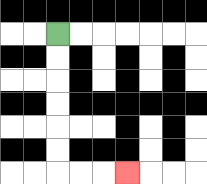{'start': '[2, 1]', 'end': '[5, 7]', 'path_directions': 'D,D,D,D,D,D,R,R,R', 'path_coordinates': '[[2, 1], [2, 2], [2, 3], [2, 4], [2, 5], [2, 6], [2, 7], [3, 7], [4, 7], [5, 7]]'}